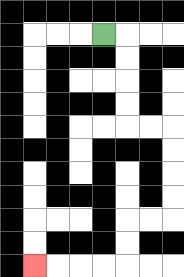{'start': '[4, 1]', 'end': '[1, 11]', 'path_directions': 'R,D,D,D,D,R,R,D,D,D,D,L,L,D,D,L,L,L,L', 'path_coordinates': '[[4, 1], [5, 1], [5, 2], [5, 3], [5, 4], [5, 5], [6, 5], [7, 5], [7, 6], [7, 7], [7, 8], [7, 9], [6, 9], [5, 9], [5, 10], [5, 11], [4, 11], [3, 11], [2, 11], [1, 11]]'}